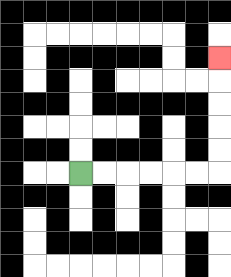{'start': '[3, 7]', 'end': '[9, 2]', 'path_directions': 'R,R,R,R,R,R,U,U,U,U,U', 'path_coordinates': '[[3, 7], [4, 7], [5, 7], [6, 7], [7, 7], [8, 7], [9, 7], [9, 6], [9, 5], [9, 4], [9, 3], [9, 2]]'}